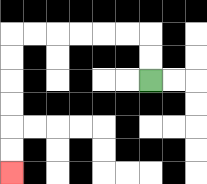{'start': '[6, 3]', 'end': '[0, 7]', 'path_directions': 'U,U,L,L,L,L,L,L,D,D,D,D,D,D', 'path_coordinates': '[[6, 3], [6, 2], [6, 1], [5, 1], [4, 1], [3, 1], [2, 1], [1, 1], [0, 1], [0, 2], [0, 3], [0, 4], [0, 5], [0, 6], [0, 7]]'}